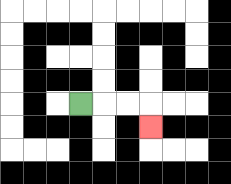{'start': '[3, 4]', 'end': '[6, 5]', 'path_directions': 'R,R,R,D', 'path_coordinates': '[[3, 4], [4, 4], [5, 4], [6, 4], [6, 5]]'}